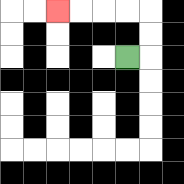{'start': '[5, 2]', 'end': '[2, 0]', 'path_directions': 'R,U,U,L,L,L,L', 'path_coordinates': '[[5, 2], [6, 2], [6, 1], [6, 0], [5, 0], [4, 0], [3, 0], [2, 0]]'}